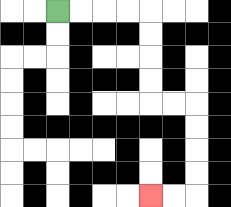{'start': '[2, 0]', 'end': '[6, 8]', 'path_directions': 'R,R,R,R,D,D,D,D,R,R,D,D,D,D,L,L', 'path_coordinates': '[[2, 0], [3, 0], [4, 0], [5, 0], [6, 0], [6, 1], [6, 2], [6, 3], [6, 4], [7, 4], [8, 4], [8, 5], [8, 6], [8, 7], [8, 8], [7, 8], [6, 8]]'}